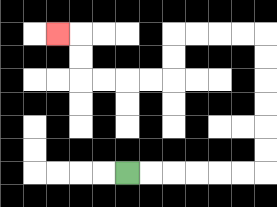{'start': '[5, 7]', 'end': '[2, 1]', 'path_directions': 'R,R,R,R,R,R,U,U,U,U,U,U,L,L,L,L,D,D,L,L,L,L,U,U,L', 'path_coordinates': '[[5, 7], [6, 7], [7, 7], [8, 7], [9, 7], [10, 7], [11, 7], [11, 6], [11, 5], [11, 4], [11, 3], [11, 2], [11, 1], [10, 1], [9, 1], [8, 1], [7, 1], [7, 2], [7, 3], [6, 3], [5, 3], [4, 3], [3, 3], [3, 2], [3, 1], [2, 1]]'}